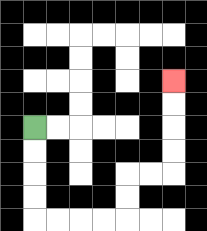{'start': '[1, 5]', 'end': '[7, 3]', 'path_directions': 'D,D,D,D,R,R,R,R,U,U,R,R,U,U,U,U', 'path_coordinates': '[[1, 5], [1, 6], [1, 7], [1, 8], [1, 9], [2, 9], [3, 9], [4, 9], [5, 9], [5, 8], [5, 7], [6, 7], [7, 7], [7, 6], [7, 5], [7, 4], [7, 3]]'}